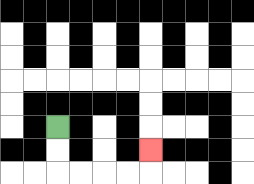{'start': '[2, 5]', 'end': '[6, 6]', 'path_directions': 'D,D,R,R,R,R,U', 'path_coordinates': '[[2, 5], [2, 6], [2, 7], [3, 7], [4, 7], [5, 7], [6, 7], [6, 6]]'}